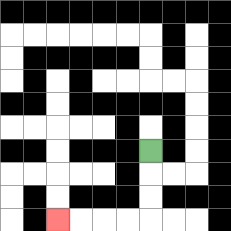{'start': '[6, 6]', 'end': '[2, 9]', 'path_directions': 'D,D,D,L,L,L,L', 'path_coordinates': '[[6, 6], [6, 7], [6, 8], [6, 9], [5, 9], [4, 9], [3, 9], [2, 9]]'}